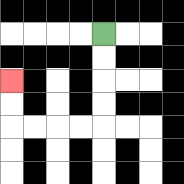{'start': '[4, 1]', 'end': '[0, 3]', 'path_directions': 'D,D,D,D,L,L,L,L,U,U', 'path_coordinates': '[[4, 1], [4, 2], [4, 3], [4, 4], [4, 5], [3, 5], [2, 5], [1, 5], [0, 5], [0, 4], [0, 3]]'}